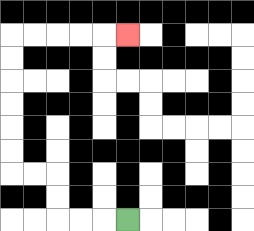{'start': '[5, 9]', 'end': '[5, 1]', 'path_directions': 'L,L,L,U,U,L,L,U,U,U,U,U,U,R,R,R,R,R', 'path_coordinates': '[[5, 9], [4, 9], [3, 9], [2, 9], [2, 8], [2, 7], [1, 7], [0, 7], [0, 6], [0, 5], [0, 4], [0, 3], [0, 2], [0, 1], [1, 1], [2, 1], [3, 1], [4, 1], [5, 1]]'}